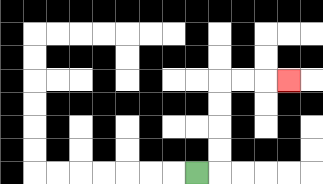{'start': '[8, 7]', 'end': '[12, 3]', 'path_directions': 'R,U,U,U,U,R,R,R', 'path_coordinates': '[[8, 7], [9, 7], [9, 6], [9, 5], [9, 4], [9, 3], [10, 3], [11, 3], [12, 3]]'}